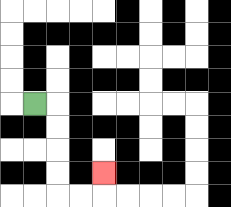{'start': '[1, 4]', 'end': '[4, 7]', 'path_directions': 'R,D,D,D,D,R,R,U', 'path_coordinates': '[[1, 4], [2, 4], [2, 5], [2, 6], [2, 7], [2, 8], [3, 8], [4, 8], [4, 7]]'}